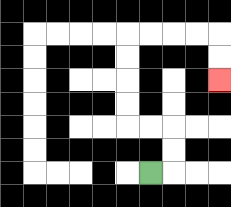{'start': '[6, 7]', 'end': '[9, 3]', 'path_directions': 'R,U,U,L,L,U,U,U,U,R,R,R,R,D,D', 'path_coordinates': '[[6, 7], [7, 7], [7, 6], [7, 5], [6, 5], [5, 5], [5, 4], [5, 3], [5, 2], [5, 1], [6, 1], [7, 1], [8, 1], [9, 1], [9, 2], [9, 3]]'}